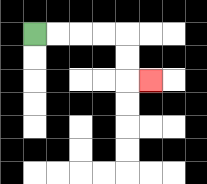{'start': '[1, 1]', 'end': '[6, 3]', 'path_directions': 'R,R,R,R,D,D,R', 'path_coordinates': '[[1, 1], [2, 1], [3, 1], [4, 1], [5, 1], [5, 2], [5, 3], [6, 3]]'}